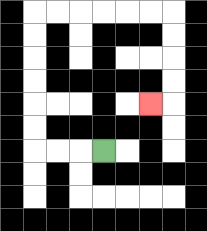{'start': '[4, 6]', 'end': '[6, 4]', 'path_directions': 'L,L,L,U,U,U,U,U,U,R,R,R,R,R,R,D,D,D,D,L', 'path_coordinates': '[[4, 6], [3, 6], [2, 6], [1, 6], [1, 5], [1, 4], [1, 3], [1, 2], [1, 1], [1, 0], [2, 0], [3, 0], [4, 0], [5, 0], [6, 0], [7, 0], [7, 1], [7, 2], [7, 3], [7, 4], [6, 4]]'}